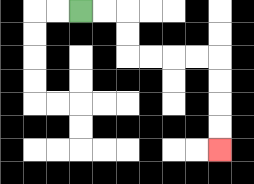{'start': '[3, 0]', 'end': '[9, 6]', 'path_directions': 'R,R,D,D,R,R,R,R,D,D,D,D', 'path_coordinates': '[[3, 0], [4, 0], [5, 0], [5, 1], [5, 2], [6, 2], [7, 2], [8, 2], [9, 2], [9, 3], [9, 4], [9, 5], [9, 6]]'}